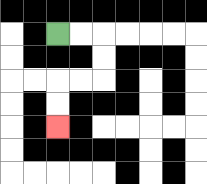{'start': '[2, 1]', 'end': '[2, 5]', 'path_directions': 'R,R,D,D,L,L,D,D', 'path_coordinates': '[[2, 1], [3, 1], [4, 1], [4, 2], [4, 3], [3, 3], [2, 3], [2, 4], [2, 5]]'}